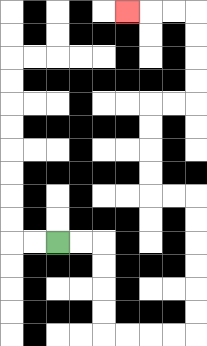{'start': '[2, 10]', 'end': '[5, 0]', 'path_directions': 'R,R,D,D,D,D,R,R,R,R,U,U,U,U,U,U,L,L,U,U,U,U,R,R,U,U,U,U,L,L,L', 'path_coordinates': '[[2, 10], [3, 10], [4, 10], [4, 11], [4, 12], [4, 13], [4, 14], [5, 14], [6, 14], [7, 14], [8, 14], [8, 13], [8, 12], [8, 11], [8, 10], [8, 9], [8, 8], [7, 8], [6, 8], [6, 7], [6, 6], [6, 5], [6, 4], [7, 4], [8, 4], [8, 3], [8, 2], [8, 1], [8, 0], [7, 0], [6, 0], [5, 0]]'}